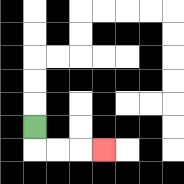{'start': '[1, 5]', 'end': '[4, 6]', 'path_directions': 'D,R,R,R', 'path_coordinates': '[[1, 5], [1, 6], [2, 6], [3, 6], [4, 6]]'}